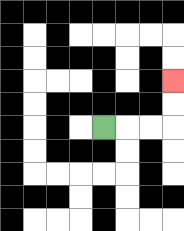{'start': '[4, 5]', 'end': '[7, 3]', 'path_directions': 'R,R,R,U,U', 'path_coordinates': '[[4, 5], [5, 5], [6, 5], [7, 5], [7, 4], [7, 3]]'}